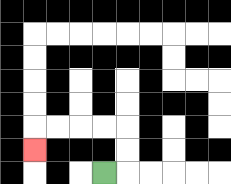{'start': '[4, 7]', 'end': '[1, 6]', 'path_directions': 'R,U,U,L,L,L,L,D', 'path_coordinates': '[[4, 7], [5, 7], [5, 6], [5, 5], [4, 5], [3, 5], [2, 5], [1, 5], [1, 6]]'}